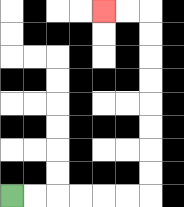{'start': '[0, 8]', 'end': '[4, 0]', 'path_directions': 'R,R,R,R,R,R,U,U,U,U,U,U,U,U,L,L', 'path_coordinates': '[[0, 8], [1, 8], [2, 8], [3, 8], [4, 8], [5, 8], [6, 8], [6, 7], [6, 6], [6, 5], [6, 4], [6, 3], [6, 2], [6, 1], [6, 0], [5, 0], [4, 0]]'}